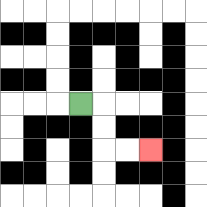{'start': '[3, 4]', 'end': '[6, 6]', 'path_directions': 'R,D,D,R,R', 'path_coordinates': '[[3, 4], [4, 4], [4, 5], [4, 6], [5, 6], [6, 6]]'}